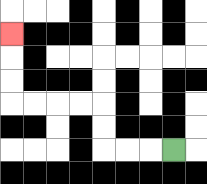{'start': '[7, 6]', 'end': '[0, 1]', 'path_directions': 'L,L,L,U,U,L,L,L,L,U,U,U', 'path_coordinates': '[[7, 6], [6, 6], [5, 6], [4, 6], [4, 5], [4, 4], [3, 4], [2, 4], [1, 4], [0, 4], [0, 3], [0, 2], [0, 1]]'}